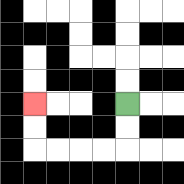{'start': '[5, 4]', 'end': '[1, 4]', 'path_directions': 'D,D,L,L,L,L,U,U', 'path_coordinates': '[[5, 4], [5, 5], [5, 6], [4, 6], [3, 6], [2, 6], [1, 6], [1, 5], [1, 4]]'}